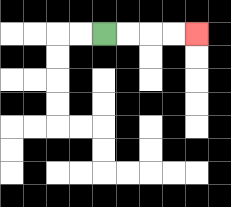{'start': '[4, 1]', 'end': '[8, 1]', 'path_directions': 'R,R,R,R', 'path_coordinates': '[[4, 1], [5, 1], [6, 1], [7, 1], [8, 1]]'}